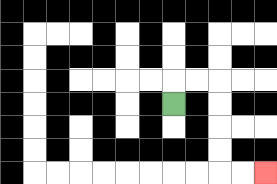{'start': '[7, 4]', 'end': '[11, 7]', 'path_directions': 'U,R,R,D,D,D,D,R,R', 'path_coordinates': '[[7, 4], [7, 3], [8, 3], [9, 3], [9, 4], [9, 5], [9, 6], [9, 7], [10, 7], [11, 7]]'}